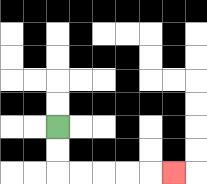{'start': '[2, 5]', 'end': '[7, 7]', 'path_directions': 'D,D,R,R,R,R,R', 'path_coordinates': '[[2, 5], [2, 6], [2, 7], [3, 7], [4, 7], [5, 7], [6, 7], [7, 7]]'}